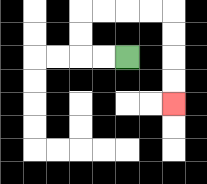{'start': '[5, 2]', 'end': '[7, 4]', 'path_directions': 'L,L,U,U,R,R,R,R,D,D,D,D', 'path_coordinates': '[[5, 2], [4, 2], [3, 2], [3, 1], [3, 0], [4, 0], [5, 0], [6, 0], [7, 0], [7, 1], [7, 2], [7, 3], [7, 4]]'}